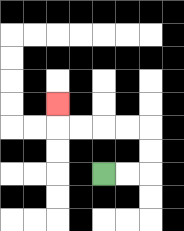{'start': '[4, 7]', 'end': '[2, 4]', 'path_directions': 'R,R,U,U,L,L,L,L,U', 'path_coordinates': '[[4, 7], [5, 7], [6, 7], [6, 6], [6, 5], [5, 5], [4, 5], [3, 5], [2, 5], [2, 4]]'}